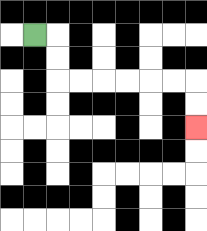{'start': '[1, 1]', 'end': '[8, 5]', 'path_directions': 'R,D,D,R,R,R,R,R,R,D,D', 'path_coordinates': '[[1, 1], [2, 1], [2, 2], [2, 3], [3, 3], [4, 3], [5, 3], [6, 3], [7, 3], [8, 3], [8, 4], [8, 5]]'}